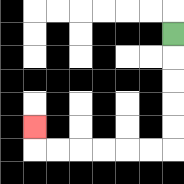{'start': '[7, 1]', 'end': '[1, 5]', 'path_directions': 'D,D,D,D,D,L,L,L,L,L,L,U', 'path_coordinates': '[[7, 1], [7, 2], [7, 3], [7, 4], [7, 5], [7, 6], [6, 6], [5, 6], [4, 6], [3, 6], [2, 6], [1, 6], [1, 5]]'}